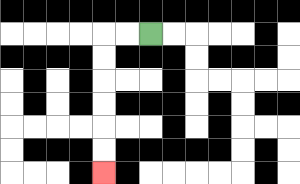{'start': '[6, 1]', 'end': '[4, 7]', 'path_directions': 'L,L,D,D,D,D,D,D', 'path_coordinates': '[[6, 1], [5, 1], [4, 1], [4, 2], [4, 3], [4, 4], [4, 5], [4, 6], [4, 7]]'}